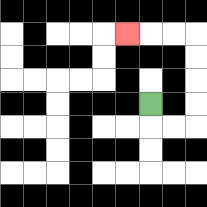{'start': '[6, 4]', 'end': '[5, 1]', 'path_directions': 'D,R,R,U,U,U,U,L,L,L', 'path_coordinates': '[[6, 4], [6, 5], [7, 5], [8, 5], [8, 4], [8, 3], [8, 2], [8, 1], [7, 1], [6, 1], [5, 1]]'}